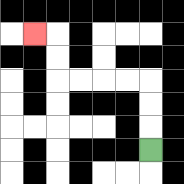{'start': '[6, 6]', 'end': '[1, 1]', 'path_directions': 'U,U,U,L,L,L,L,U,U,L', 'path_coordinates': '[[6, 6], [6, 5], [6, 4], [6, 3], [5, 3], [4, 3], [3, 3], [2, 3], [2, 2], [2, 1], [1, 1]]'}